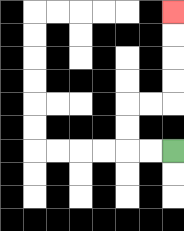{'start': '[7, 6]', 'end': '[7, 0]', 'path_directions': 'L,L,U,U,R,R,U,U,U,U', 'path_coordinates': '[[7, 6], [6, 6], [5, 6], [5, 5], [5, 4], [6, 4], [7, 4], [7, 3], [7, 2], [7, 1], [7, 0]]'}